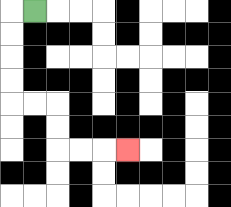{'start': '[1, 0]', 'end': '[5, 6]', 'path_directions': 'L,D,D,D,D,R,R,D,D,R,R,R', 'path_coordinates': '[[1, 0], [0, 0], [0, 1], [0, 2], [0, 3], [0, 4], [1, 4], [2, 4], [2, 5], [2, 6], [3, 6], [4, 6], [5, 6]]'}